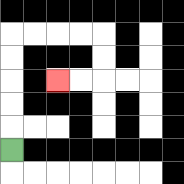{'start': '[0, 6]', 'end': '[2, 3]', 'path_directions': 'U,U,U,U,U,R,R,R,R,D,D,L,L', 'path_coordinates': '[[0, 6], [0, 5], [0, 4], [0, 3], [0, 2], [0, 1], [1, 1], [2, 1], [3, 1], [4, 1], [4, 2], [4, 3], [3, 3], [2, 3]]'}